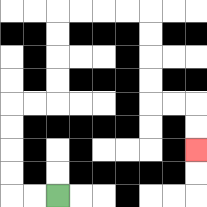{'start': '[2, 8]', 'end': '[8, 6]', 'path_directions': 'L,L,U,U,U,U,R,R,U,U,U,U,R,R,R,R,D,D,D,D,R,R,D,D', 'path_coordinates': '[[2, 8], [1, 8], [0, 8], [0, 7], [0, 6], [0, 5], [0, 4], [1, 4], [2, 4], [2, 3], [2, 2], [2, 1], [2, 0], [3, 0], [4, 0], [5, 0], [6, 0], [6, 1], [6, 2], [6, 3], [6, 4], [7, 4], [8, 4], [8, 5], [8, 6]]'}